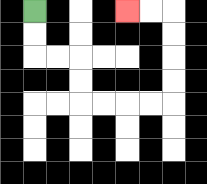{'start': '[1, 0]', 'end': '[5, 0]', 'path_directions': 'D,D,R,R,D,D,R,R,R,R,U,U,U,U,L,L', 'path_coordinates': '[[1, 0], [1, 1], [1, 2], [2, 2], [3, 2], [3, 3], [3, 4], [4, 4], [5, 4], [6, 4], [7, 4], [7, 3], [7, 2], [7, 1], [7, 0], [6, 0], [5, 0]]'}